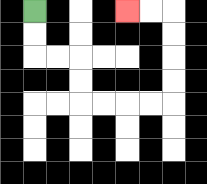{'start': '[1, 0]', 'end': '[5, 0]', 'path_directions': 'D,D,R,R,D,D,R,R,R,R,U,U,U,U,L,L', 'path_coordinates': '[[1, 0], [1, 1], [1, 2], [2, 2], [3, 2], [3, 3], [3, 4], [4, 4], [5, 4], [6, 4], [7, 4], [7, 3], [7, 2], [7, 1], [7, 0], [6, 0], [5, 0]]'}